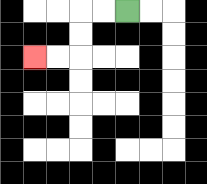{'start': '[5, 0]', 'end': '[1, 2]', 'path_directions': 'L,L,D,D,L,L', 'path_coordinates': '[[5, 0], [4, 0], [3, 0], [3, 1], [3, 2], [2, 2], [1, 2]]'}